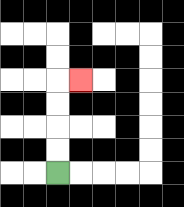{'start': '[2, 7]', 'end': '[3, 3]', 'path_directions': 'U,U,U,U,R', 'path_coordinates': '[[2, 7], [2, 6], [2, 5], [2, 4], [2, 3], [3, 3]]'}